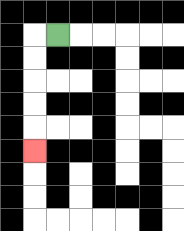{'start': '[2, 1]', 'end': '[1, 6]', 'path_directions': 'L,D,D,D,D,D', 'path_coordinates': '[[2, 1], [1, 1], [1, 2], [1, 3], [1, 4], [1, 5], [1, 6]]'}